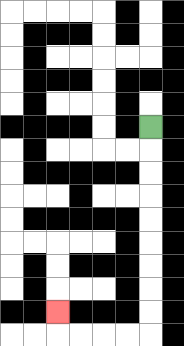{'start': '[6, 5]', 'end': '[2, 13]', 'path_directions': 'D,D,D,D,D,D,D,D,D,L,L,L,L,U', 'path_coordinates': '[[6, 5], [6, 6], [6, 7], [6, 8], [6, 9], [6, 10], [6, 11], [6, 12], [6, 13], [6, 14], [5, 14], [4, 14], [3, 14], [2, 14], [2, 13]]'}